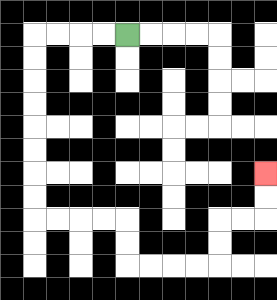{'start': '[5, 1]', 'end': '[11, 7]', 'path_directions': 'L,L,L,L,D,D,D,D,D,D,D,D,R,R,R,R,D,D,R,R,R,R,U,U,R,R,U,U', 'path_coordinates': '[[5, 1], [4, 1], [3, 1], [2, 1], [1, 1], [1, 2], [1, 3], [1, 4], [1, 5], [1, 6], [1, 7], [1, 8], [1, 9], [2, 9], [3, 9], [4, 9], [5, 9], [5, 10], [5, 11], [6, 11], [7, 11], [8, 11], [9, 11], [9, 10], [9, 9], [10, 9], [11, 9], [11, 8], [11, 7]]'}